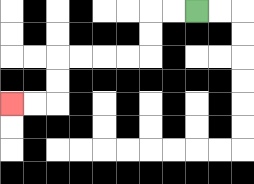{'start': '[8, 0]', 'end': '[0, 4]', 'path_directions': 'L,L,D,D,L,L,L,L,D,D,L,L', 'path_coordinates': '[[8, 0], [7, 0], [6, 0], [6, 1], [6, 2], [5, 2], [4, 2], [3, 2], [2, 2], [2, 3], [2, 4], [1, 4], [0, 4]]'}